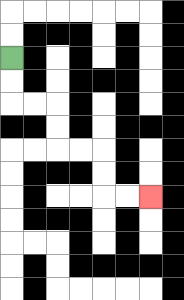{'start': '[0, 2]', 'end': '[6, 8]', 'path_directions': 'D,D,R,R,D,D,R,R,D,D,R,R', 'path_coordinates': '[[0, 2], [0, 3], [0, 4], [1, 4], [2, 4], [2, 5], [2, 6], [3, 6], [4, 6], [4, 7], [4, 8], [5, 8], [6, 8]]'}